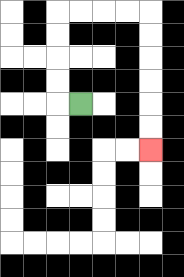{'start': '[3, 4]', 'end': '[6, 6]', 'path_directions': 'L,U,U,U,U,R,R,R,R,D,D,D,D,D,D', 'path_coordinates': '[[3, 4], [2, 4], [2, 3], [2, 2], [2, 1], [2, 0], [3, 0], [4, 0], [5, 0], [6, 0], [6, 1], [6, 2], [6, 3], [6, 4], [6, 5], [6, 6]]'}